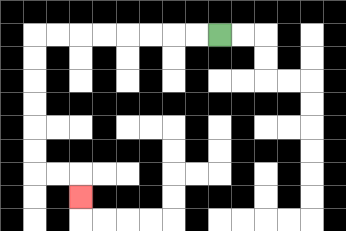{'start': '[9, 1]', 'end': '[3, 8]', 'path_directions': 'L,L,L,L,L,L,L,L,D,D,D,D,D,D,R,R,D', 'path_coordinates': '[[9, 1], [8, 1], [7, 1], [6, 1], [5, 1], [4, 1], [3, 1], [2, 1], [1, 1], [1, 2], [1, 3], [1, 4], [1, 5], [1, 6], [1, 7], [2, 7], [3, 7], [3, 8]]'}